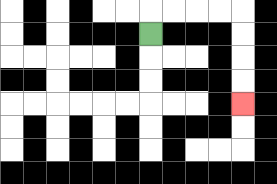{'start': '[6, 1]', 'end': '[10, 4]', 'path_directions': 'U,R,R,R,R,D,D,D,D', 'path_coordinates': '[[6, 1], [6, 0], [7, 0], [8, 0], [9, 0], [10, 0], [10, 1], [10, 2], [10, 3], [10, 4]]'}